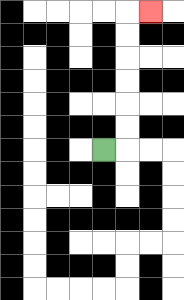{'start': '[4, 6]', 'end': '[6, 0]', 'path_directions': 'R,U,U,U,U,U,U,R', 'path_coordinates': '[[4, 6], [5, 6], [5, 5], [5, 4], [5, 3], [5, 2], [5, 1], [5, 0], [6, 0]]'}